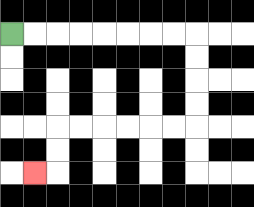{'start': '[0, 1]', 'end': '[1, 7]', 'path_directions': 'R,R,R,R,R,R,R,R,D,D,D,D,L,L,L,L,L,L,D,D,L', 'path_coordinates': '[[0, 1], [1, 1], [2, 1], [3, 1], [4, 1], [5, 1], [6, 1], [7, 1], [8, 1], [8, 2], [8, 3], [8, 4], [8, 5], [7, 5], [6, 5], [5, 5], [4, 5], [3, 5], [2, 5], [2, 6], [2, 7], [1, 7]]'}